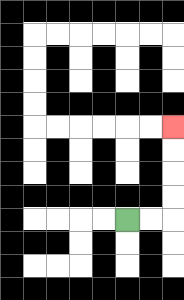{'start': '[5, 9]', 'end': '[7, 5]', 'path_directions': 'R,R,U,U,U,U', 'path_coordinates': '[[5, 9], [6, 9], [7, 9], [7, 8], [7, 7], [7, 6], [7, 5]]'}